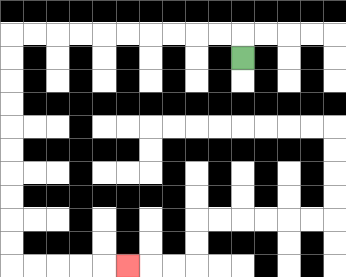{'start': '[10, 2]', 'end': '[5, 11]', 'path_directions': 'U,L,L,L,L,L,L,L,L,L,L,D,D,D,D,D,D,D,D,D,D,R,R,R,R,R', 'path_coordinates': '[[10, 2], [10, 1], [9, 1], [8, 1], [7, 1], [6, 1], [5, 1], [4, 1], [3, 1], [2, 1], [1, 1], [0, 1], [0, 2], [0, 3], [0, 4], [0, 5], [0, 6], [0, 7], [0, 8], [0, 9], [0, 10], [0, 11], [1, 11], [2, 11], [3, 11], [4, 11], [5, 11]]'}